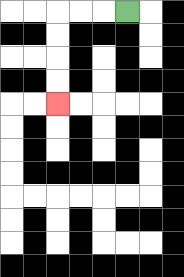{'start': '[5, 0]', 'end': '[2, 4]', 'path_directions': 'L,L,L,D,D,D,D', 'path_coordinates': '[[5, 0], [4, 0], [3, 0], [2, 0], [2, 1], [2, 2], [2, 3], [2, 4]]'}